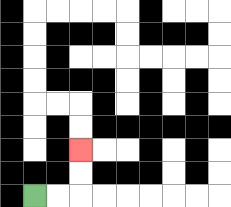{'start': '[1, 8]', 'end': '[3, 6]', 'path_directions': 'R,R,U,U', 'path_coordinates': '[[1, 8], [2, 8], [3, 8], [3, 7], [3, 6]]'}